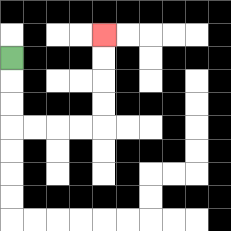{'start': '[0, 2]', 'end': '[4, 1]', 'path_directions': 'D,D,D,R,R,R,R,U,U,U,U', 'path_coordinates': '[[0, 2], [0, 3], [0, 4], [0, 5], [1, 5], [2, 5], [3, 5], [4, 5], [4, 4], [4, 3], [4, 2], [4, 1]]'}